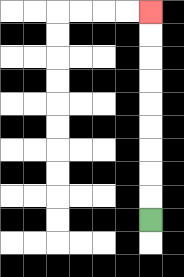{'start': '[6, 9]', 'end': '[6, 0]', 'path_directions': 'U,U,U,U,U,U,U,U,U', 'path_coordinates': '[[6, 9], [6, 8], [6, 7], [6, 6], [6, 5], [6, 4], [6, 3], [6, 2], [6, 1], [6, 0]]'}